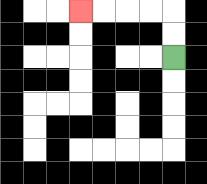{'start': '[7, 2]', 'end': '[3, 0]', 'path_directions': 'U,U,L,L,L,L', 'path_coordinates': '[[7, 2], [7, 1], [7, 0], [6, 0], [5, 0], [4, 0], [3, 0]]'}